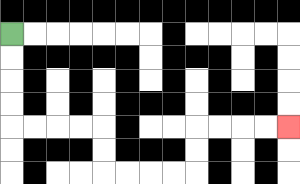{'start': '[0, 1]', 'end': '[12, 5]', 'path_directions': 'D,D,D,D,R,R,R,R,D,D,R,R,R,R,U,U,R,R,R,R', 'path_coordinates': '[[0, 1], [0, 2], [0, 3], [0, 4], [0, 5], [1, 5], [2, 5], [3, 5], [4, 5], [4, 6], [4, 7], [5, 7], [6, 7], [7, 7], [8, 7], [8, 6], [8, 5], [9, 5], [10, 5], [11, 5], [12, 5]]'}